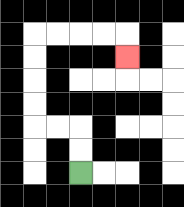{'start': '[3, 7]', 'end': '[5, 2]', 'path_directions': 'U,U,L,L,U,U,U,U,R,R,R,R,D', 'path_coordinates': '[[3, 7], [3, 6], [3, 5], [2, 5], [1, 5], [1, 4], [1, 3], [1, 2], [1, 1], [2, 1], [3, 1], [4, 1], [5, 1], [5, 2]]'}